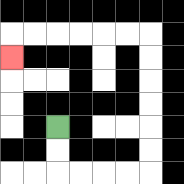{'start': '[2, 5]', 'end': '[0, 2]', 'path_directions': 'D,D,R,R,R,R,U,U,U,U,U,U,L,L,L,L,L,L,D', 'path_coordinates': '[[2, 5], [2, 6], [2, 7], [3, 7], [4, 7], [5, 7], [6, 7], [6, 6], [6, 5], [6, 4], [6, 3], [6, 2], [6, 1], [5, 1], [4, 1], [3, 1], [2, 1], [1, 1], [0, 1], [0, 2]]'}